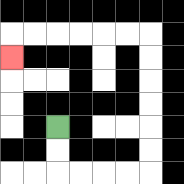{'start': '[2, 5]', 'end': '[0, 2]', 'path_directions': 'D,D,R,R,R,R,U,U,U,U,U,U,L,L,L,L,L,L,D', 'path_coordinates': '[[2, 5], [2, 6], [2, 7], [3, 7], [4, 7], [5, 7], [6, 7], [6, 6], [6, 5], [6, 4], [6, 3], [6, 2], [6, 1], [5, 1], [4, 1], [3, 1], [2, 1], [1, 1], [0, 1], [0, 2]]'}